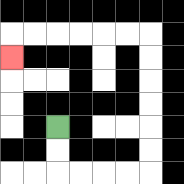{'start': '[2, 5]', 'end': '[0, 2]', 'path_directions': 'D,D,R,R,R,R,U,U,U,U,U,U,L,L,L,L,L,L,D', 'path_coordinates': '[[2, 5], [2, 6], [2, 7], [3, 7], [4, 7], [5, 7], [6, 7], [6, 6], [6, 5], [6, 4], [6, 3], [6, 2], [6, 1], [5, 1], [4, 1], [3, 1], [2, 1], [1, 1], [0, 1], [0, 2]]'}